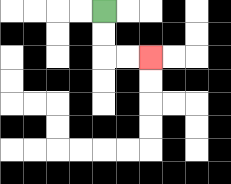{'start': '[4, 0]', 'end': '[6, 2]', 'path_directions': 'D,D,R,R', 'path_coordinates': '[[4, 0], [4, 1], [4, 2], [5, 2], [6, 2]]'}